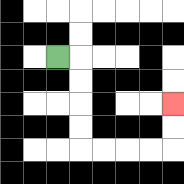{'start': '[2, 2]', 'end': '[7, 4]', 'path_directions': 'R,D,D,D,D,R,R,R,R,U,U', 'path_coordinates': '[[2, 2], [3, 2], [3, 3], [3, 4], [3, 5], [3, 6], [4, 6], [5, 6], [6, 6], [7, 6], [7, 5], [7, 4]]'}